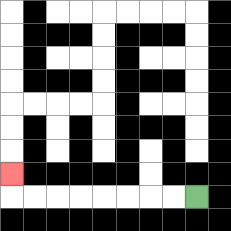{'start': '[8, 8]', 'end': '[0, 7]', 'path_directions': 'L,L,L,L,L,L,L,L,U', 'path_coordinates': '[[8, 8], [7, 8], [6, 8], [5, 8], [4, 8], [3, 8], [2, 8], [1, 8], [0, 8], [0, 7]]'}